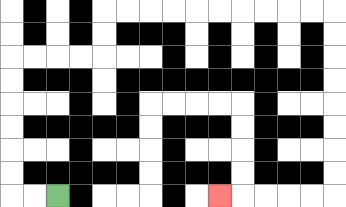{'start': '[2, 8]', 'end': '[9, 8]', 'path_directions': 'L,L,U,U,U,U,U,U,R,R,R,R,U,U,R,R,R,R,R,R,R,R,R,R,D,D,D,D,D,D,D,D,L,L,L,L,L', 'path_coordinates': '[[2, 8], [1, 8], [0, 8], [0, 7], [0, 6], [0, 5], [0, 4], [0, 3], [0, 2], [1, 2], [2, 2], [3, 2], [4, 2], [4, 1], [4, 0], [5, 0], [6, 0], [7, 0], [8, 0], [9, 0], [10, 0], [11, 0], [12, 0], [13, 0], [14, 0], [14, 1], [14, 2], [14, 3], [14, 4], [14, 5], [14, 6], [14, 7], [14, 8], [13, 8], [12, 8], [11, 8], [10, 8], [9, 8]]'}